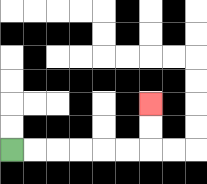{'start': '[0, 6]', 'end': '[6, 4]', 'path_directions': 'R,R,R,R,R,R,U,U', 'path_coordinates': '[[0, 6], [1, 6], [2, 6], [3, 6], [4, 6], [5, 6], [6, 6], [6, 5], [6, 4]]'}